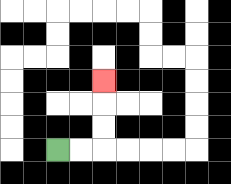{'start': '[2, 6]', 'end': '[4, 3]', 'path_directions': 'R,R,U,U,U', 'path_coordinates': '[[2, 6], [3, 6], [4, 6], [4, 5], [4, 4], [4, 3]]'}